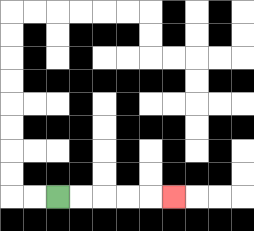{'start': '[2, 8]', 'end': '[7, 8]', 'path_directions': 'R,R,R,R,R', 'path_coordinates': '[[2, 8], [3, 8], [4, 8], [5, 8], [6, 8], [7, 8]]'}